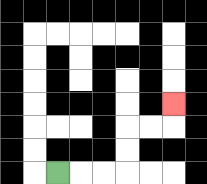{'start': '[2, 7]', 'end': '[7, 4]', 'path_directions': 'R,R,R,U,U,R,R,U', 'path_coordinates': '[[2, 7], [3, 7], [4, 7], [5, 7], [5, 6], [5, 5], [6, 5], [7, 5], [7, 4]]'}